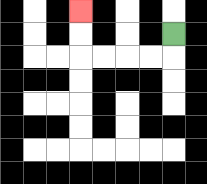{'start': '[7, 1]', 'end': '[3, 0]', 'path_directions': 'D,L,L,L,L,U,U', 'path_coordinates': '[[7, 1], [7, 2], [6, 2], [5, 2], [4, 2], [3, 2], [3, 1], [3, 0]]'}